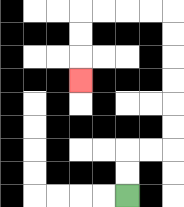{'start': '[5, 8]', 'end': '[3, 3]', 'path_directions': 'U,U,R,R,U,U,U,U,U,U,L,L,L,L,D,D,D', 'path_coordinates': '[[5, 8], [5, 7], [5, 6], [6, 6], [7, 6], [7, 5], [7, 4], [7, 3], [7, 2], [7, 1], [7, 0], [6, 0], [5, 0], [4, 0], [3, 0], [3, 1], [3, 2], [3, 3]]'}